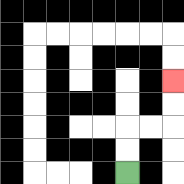{'start': '[5, 7]', 'end': '[7, 3]', 'path_directions': 'U,U,R,R,U,U', 'path_coordinates': '[[5, 7], [5, 6], [5, 5], [6, 5], [7, 5], [7, 4], [7, 3]]'}